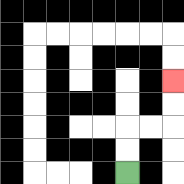{'start': '[5, 7]', 'end': '[7, 3]', 'path_directions': 'U,U,R,R,U,U', 'path_coordinates': '[[5, 7], [5, 6], [5, 5], [6, 5], [7, 5], [7, 4], [7, 3]]'}